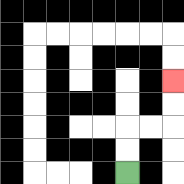{'start': '[5, 7]', 'end': '[7, 3]', 'path_directions': 'U,U,R,R,U,U', 'path_coordinates': '[[5, 7], [5, 6], [5, 5], [6, 5], [7, 5], [7, 4], [7, 3]]'}